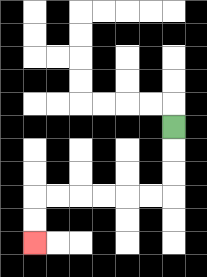{'start': '[7, 5]', 'end': '[1, 10]', 'path_directions': 'D,D,D,L,L,L,L,L,L,D,D', 'path_coordinates': '[[7, 5], [7, 6], [7, 7], [7, 8], [6, 8], [5, 8], [4, 8], [3, 8], [2, 8], [1, 8], [1, 9], [1, 10]]'}